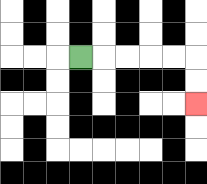{'start': '[3, 2]', 'end': '[8, 4]', 'path_directions': 'R,R,R,R,R,D,D', 'path_coordinates': '[[3, 2], [4, 2], [5, 2], [6, 2], [7, 2], [8, 2], [8, 3], [8, 4]]'}